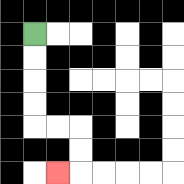{'start': '[1, 1]', 'end': '[2, 7]', 'path_directions': 'D,D,D,D,R,R,D,D,L', 'path_coordinates': '[[1, 1], [1, 2], [1, 3], [1, 4], [1, 5], [2, 5], [3, 5], [3, 6], [3, 7], [2, 7]]'}